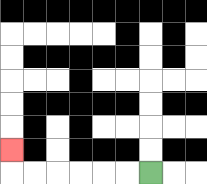{'start': '[6, 7]', 'end': '[0, 6]', 'path_directions': 'L,L,L,L,L,L,U', 'path_coordinates': '[[6, 7], [5, 7], [4, 7], [3, 7], [2, 7], [1, 7], [0, 7], [0, 6]]'}